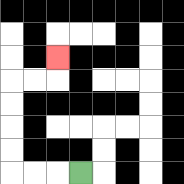{'start': '[3, 7]', 'end': '[2, 2]', 'path_directions': 'L,L,L,U,U,U,U,R,R,U', 'path_coordinates': '[[3, 7], [2, 7], [1, 7], [0, 7], [0, 6], [0, 5], [0, 4], [0, 3], [1, 3], [2, 3], [2, 2]]'}